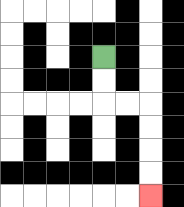{'start': '[4, 2]', 'end': '[6, 8]', 'path_directions': 'D,D,R,R,D,D,D,D', 'path_coordinates': '[[4, 2], [4, 3], [4, 4], [5, 4], [6, 4], [6, 5], [6, 6], [6, 7], [6, 8]]'}